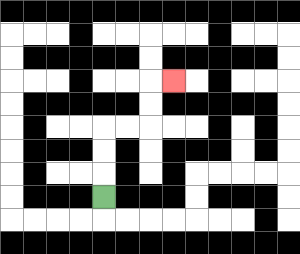{'start': '[4, 8]', 'end': '[7, 3]', 'path_directions': 'U,U,U,R,R,U,U,R', 'path_coordinates': '[[4, 8], [4, 7], [4, 6], [4, 5], [5, 5], [6, 5], [6, 4], [6, 3], [7, 3]]'}